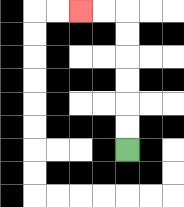{'start': '[5, 6]', 'end': '[3, 0]', 'path_directions': 'U,U,U,U,U,U,L,L', 'path_coordinates': '[[5, 6], [5, 5], [5, 4], [5, 3], [5, 2], [5, 1], [5, 0], [4, 0], [3, 0]]'}